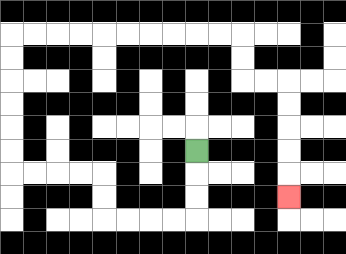{'start': '[8, 6]', 'end': '[12, 8]', 'path_directions': 'D,D,D,L,L,L,L,U,U,L,L,L,L,U,U,U,U,U,U,R,R,R,R,R,R,R,R,R,R,D,D,R,R,D,D,D,D,D', 'path_coordinates': '[[8, 6], [8, 7], [8, 8], [8, 9], [7, 9], [6, 9], [5, 9], [4, 9], [4, 8], [4, 7], [3, 7], [2, 7], [1, 7], [0, 7], [0, 6], [0, 5], [0, 4], [0, 3], [0, 2], [0, 1], [1, 1], [2, 1], [3, 1], [4, 1], [5, 1], [6, 1], [7, 1], [8, 1], [9, 1], [10, 1], [10, 2], [10, 3], [11, 3], [12, 3], [12, 4], [12, 5], [12, 6], [12, 7], [12, 8]]'}